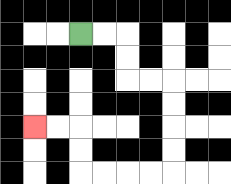{'start': '[3, 1]', 'end': '[1, 5]', 'path_directions': 'R,R,D,D,R,R,D,D,D,D,L,L,L,L,U,U,L,L', 'path_coordinates': '[[3, 1], [4, 1], [5, 1], [5, 2], [5, 3], [6, 3], [7, 3], [7, 4], [7, 5], [7, 6], [7, 7], [6, 7], [5, 7], [4, 7], [3, 7], [3, 6], [3, 5], [2, 5], [1, 5]]'}